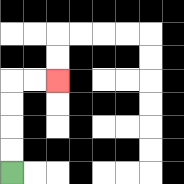{'start': '[0, 7]', 'end': '[2, 3]', 'path_directions': 'U,U,U,U,R,R', 'path_coordinates': '[[0, 7], [0, 6], [0, 5], [0, 4], [0, 3], [1, 3], [2, 3]]'}